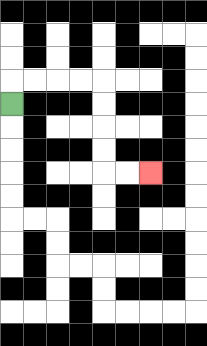{'start': '[0, 4]', 'end': '[6, 7]', 'path_directions': 'U,R,R,R,R,D,D,D,D,R,R', 'path_coordinates': '[[0, 4], [0, 3], [1, 3], [2, 3], [3, 3], [4, 3], [4, 4], [4, 5], [4, 6], [4, 7], [5, 7], [6, 7]]'}